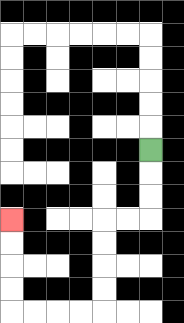{'start': '[6, 6]', 'end': '[0, 9]', 'path_directions': 'D,D,D,L,L,D,D,D,D,L,L,L,L,U,U,U,U', 'path_coordinates': '[[6, 6], [6, 7], [6, 8], [6, 9], [5, 9], [4, 9], [4, 10], [4, 11], [4, 12], [4, 13], [3, 13], [2, 13], [1, 13], [0, 13], [0, 12], [0, 11], [0, 10], [0, 9]]'}